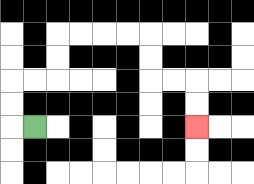{'start': '[1, 5]', 'end': '[8, 5]', 'path_directions': 'L,U,U,R,R,U,U,R,R,R,R,D,D,R,R,D,D', 'path_coordinates': '[[1, 5], [0, 5], [0, 4], [0, 3], [1, 3], [2, 3], [2, 2], [2, 1], [3, 1], [4, 1], [5, 1], [6, 1], [6, 2], [6, 3], [7, 3], [8, 3], [8, 4], [8, 5]]'}